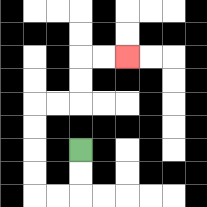{'start': '[3, 6]', 'end': '[5, 2]', 'path_directions': 'D,D,L,L,U,U,U,U,R,R,U,U,R,R', 'path_coordinates': '[[3, 6], [3, 7], [3, 8], [2, 8], [1, 8], [1, 7], [1, 6], [1, 5], [1, 4], [2, 4], [3, 4], [3, 3], [3, 2], [4, 2], [5, 2]]'}